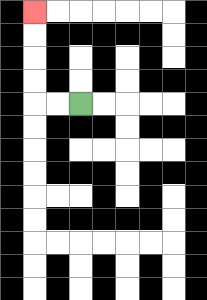{'start': '[3, 4]', 'end': '[1, 0]', 'path_directions': 'L,L,U,U,U,U', 'path_coordinates': '[[3, 4], [2, 4], [1, 4], [1, 3], [1, 2], [1, 1], [1, 0]]'}